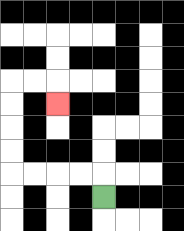{'start': '[4, 8]', 'end': '[2, 4]', 'path_directions': 'U,L,L,L,L,U,U,U,U,R,R,D', 'path_coordinates': '[[4, 8], [4, 7], [3, 7], [2, 7], [1, 7], [0, 7], [0, 6], [0, 5], [0, 4], [0, 3], [1, 3], [2, 3], [2, 4]]'}